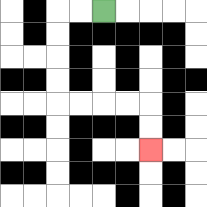{'start': '[4, 0]', 'end': '[6, 6]', 'path_directions': 'L,L,D,D,D,D,R,R,R,R,D,D', 'path_coordinates': '[[4, 0], [3, 0], [2, 0], [2, 1], [2, 2], [2, 3], [2, 4], [3, 4], [4, 4], [5, 4], [6, 4], [6, 5], [6, 6]]'}